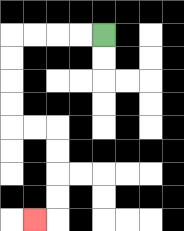{'start': '[4, 1]', 'end': '[1, 9]', 'path_directions': 'L,L,L,L,D,D,D,D,R,R,D,D,D,D,L', 'path_coordinates': '[[4, 1], [3, 1], [2, 1], [1, 1], [0, 1], [0, 2], [0, 3], [0, 4], [0, 5], [1, 5], [2, 5], [2, 6], [2, 7], [2, 8], [2, 9], [1, 9]]'}